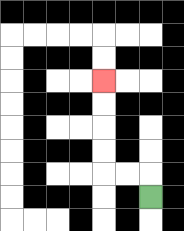{'start': '[6, 8]', 'end': '[4, 3]', 'path_directions': 'U,L,L,U,U,U,U', 'path_coordinates': '[[6, 8], [6, 7], [5, 7], [4, 7], [4, 6], [4, 5], [4, 4], [4, 3]]'}